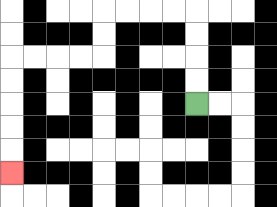{'start': '[8, 4]', 'end': '[0, 7]', 'path_directions': 'U,U,U,U,L,L,L,L,D,D,L,L,L,L,D,D,D,D,D', 'path_coordinates': '[[8, 4], [8, 3], [8, 2], [8, 1], [8, 0], [7, 0], [6, 0], [5, 0], [4, 0], [4, 1], [4, 2], [3, 2], [2, 2], [1, 2], [0, 2], [0, 3], [0, 4], [0, 5], [0, 6], [0, 7]]'}